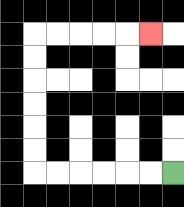{'start': '[7, 7]', 'end': '[6, 1]', 'path_directions': 'L,L,L,L,L,L,U,U,U,U,U,U,R,R,R,R,R', 'path_coordinates': '[[7, 7], [6, 7], [5, 7], [4, 7], [3, 7], [2, 7], [1, 7], [1, 6], [1, 5], [1, 4], [1, 3], [1, 2], [1, 1], [2, 1], [3, 1], [4, 1], [5, 1], [6, 1]]'}